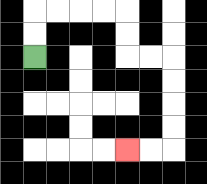{'start': '[1, 2]', 'end': '[5, 6]', 'path_directions': 'U,U,R,R,R,R,D,D,R,R,D,D,D,D,L,L', 'path_coordinates': '[[1, 2], [1, 1], [1, 0], [2, 0], [3, 0], [4, 0], [5, 0], [5, 1], [5, 2], [6, 2], [7, 2], [7, 3], [7, 4], [7, 5], [7, 6], [6, 6], [5, 6]]'}